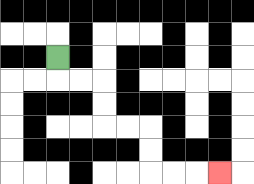{'start': '[2, 2]', 'end': '[9, 7]', 'path_directions': 'D,R,R,D,D,R,R,D,D,R,R,R', 'path_coordinates': '[[2, 2], [2, 3], [3, 3], [4, 3], [4, 4], [4, 5], [5, 5], [6, 5], [6, 6], [6, 7], [7, 7], [8, 7], [9, 7]]'}